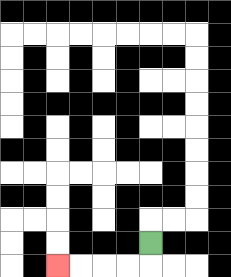{'start': '[6, 10]', 'end': '[2, 11]', 'path_directions': 'D,L,L,L,L', 'path_coordinates': '[[6, 10], [6, 11], [5, 11], [4, 11], [3, 11], [2, 11]]'}